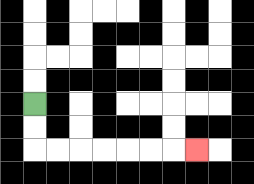{'start': '[1, 4]', 'end': '[8, 6]', 'path_directions': 'D,D,R,R,R,R,R,R,R', 'path_coordinates': '[[1, 4], [1, 5], [1, 6], [2, 6], [3, 6], [4, 6], [5, 6], [6, 6], [7, 6], [8, 6]]'}